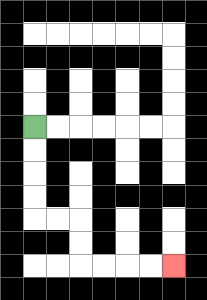{'start': '[1, 5]', 'end': '[7, 11]', 'path_directions': 'D,D,D,D,R,R,D,D,R,R,R,R', 'path_coordinates': '[[1, 5], [1, 6], [1, 7], [1, 8], [1, 9], [2, 9], [3, 9], [3, 10], [3, 11], [4, 11], [5, 11], [6, 11], [7, 11]]'}